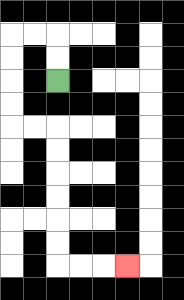{'start': '[2, 3]', 'end': '[5, 11]', 'path_directions': 'U,U,L,L,D,D,D,D,R,R,D,D,D,D,D,D,R,R,R', 'path_coordinates': '[[2, 3], [2, 2], [2, 1], [1, 1], [0, 1], [0, 2], [0, 3], [0, 4], [0, 5], [1, 5], [2, 5], [2, 6], [2, 7], [2, 8], [2, 9], [2, 10], [2, 11], [3, 11], [4, 11], [5, 11]]'}